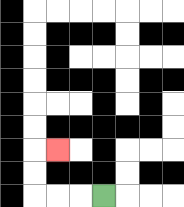{'start': '[4, 8]', 'end': '[2, 6]', 'path_directions': 'L,L,L,U,U,R', 'path_coordinates': '[[4, 8], [3, 8], [2, 8], [1, 8], [1, 7], [1, 6], [2, 6]]'}